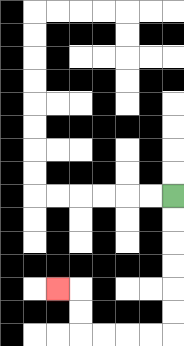{'start': '[7, 8]', 'end': '[2, 12]', 'path_directions': 'D,D,D,D,D,D,L,L,L,L,U,U,L', 'path_coordinates': '[[7, 8], [7, 9], [7, 10], [7, 11], [7, 12], [7, 13], [7, 14], [6, 14], [5, 14], [4, 14], [3, 14], [3, 13], [3, 12], [2, 12]]'}